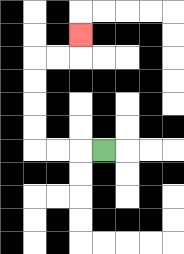{'start': '[4, 6]', 'end': '[3, 1]', 'path_directions': 'L,L,L,U,U,U,U,R,R,U', 'path_coordinates': '[[4, 6], [3, 6], [2, 6], [1, 6], [1, 5], [1, 4], [1, 3], [1, 2], [2, 2], [3, 2], [3, 1]]'}